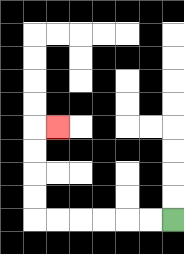{'start': '[7, 9]', 'end': '[2, 5]', 'path_directions': 'L,L,L,L,L,L,U,U,U,U,R', 'path_coordinates': '[[7, 9], [6, 9], [5, 9], [4, 9], [3, 9], [2, 9], [1, 9], [1, 8], [1, 7], [1, 6], [1, 5], [2, 5]]'}